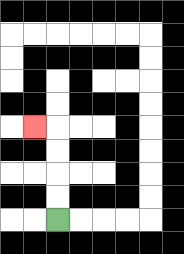{'start': '[2, 9]', 'end': '[1, 5]', 'path_directions': 'U,U,U,U,L', 'path_coordinates': '[[2, 9], [2, 8], [2, 7], [2, 6], [2, 5], [1, 5]]'}